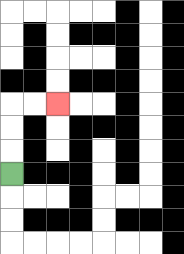{'start': '[0, 7]', 'end': '[2, 4]', 'path_directions': 'U,U,U,R,R', 'path_coordinates': '[[0, 7], [0, 6], [0, 5], [0, 4], [1, 4], [2, 4]]'}